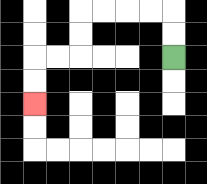{'start': '[7, 2]', 'end': '[1, 4]', 'path_directions': 'U,U,L,L,L,L,D,D,L,L,D,D', 'path_coordinates': '[[7, 2], [7, 1], [7, 0], [6, 0], [5, 0], [4, 0], [3, 0], [3, 1], [3, 2], [2, 2], [1, 2], [1, 3], [1, 4]]'}